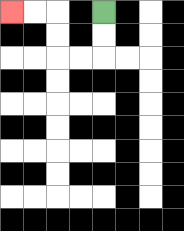{'start': '[4, 0]', 'end': '[0, 0]', 'path_directions': 'D,D,L,L,U,U,L,L', 'path_coordinates': '[[4, 0], [4, 1], [4, 2], [3, 2], [2, 2], [2, 1], [2, 0], [1, 0], [0, 0]]'}